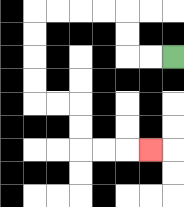{'start': '[7, 2]', 'end': '[6, 6]', 'path_directions': 'L,L,U,U,L,L,L,L,D,D,D,D,R,R,D,D,R,R,R', 'path_coordinates': '[[7, 2], [6, 2], [5, 2], [5, 1], [5, 0], [4, 0], [3, 0], [2, 0], [1, 0], [1, 1], [1, 2], [1, 3], [1, 4], [2, 4], [3, 4], [3, 5], [3, 6], [4, 6], [5, 6], [6, 6]]'}